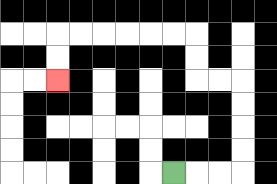{'start': '[7, 7]', 'end': '[2, 3]', 'path_directions': 'R,R,R,U,U,U,U,L,L,U,U,L,L,L,L,L,L,D,D', 'path_coordinates': '[[7, 7], [8, 7], [9, 7], [10, 7], [10, 6], [10, 5], [10, 4], [10, 3], [9, 3], [8, 3], [8, 2], [8, 1], [7, 1], [6, 1], [5, 1], [4, 1], [3, 1], [2, 1], [2, 2], [2, 3]]'}